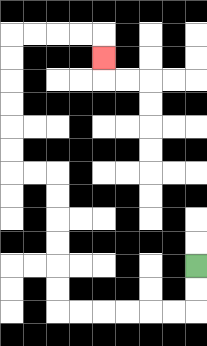{'start': '[8, 11]', 'end': '[4, 2]', 'path_directions': 'D,D,L,L,L,L,L,L,U,U,U,U,U,U,L,L,U,U,U,U,U,U,R,R,R,R,D', 'path_coordinates': '[[8, 11], [8, 12], [8, 13], [7, 13], [6, 13], [5, 13], [4, 13], [3, 13], [2, 13], [2, 12], [2, 11], [2, 10], [2, 9], [2, 8], [2, 7], [1, 7], [0, 7], [0, 6], [0, 5], [0, 4], [0, 3], [0, 2], [0, 1], [1, 1], [2, 1], [3, 1], [4, 1], [4, 2]]'}